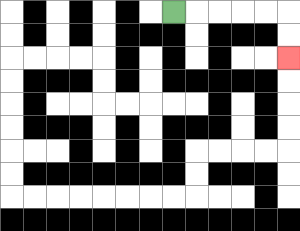{'start': '[7, 0]', 'end': '[12, 2]', 'path_directions': 'R,R,R,R,R,D,D', 'path_coordinates': '[[7, 0], [8, 0], [9, 0], [10, 0], [11, 0], [12, 0], [12, 1], [12, 2]]'}